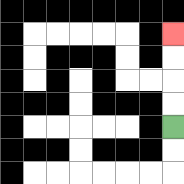{'start': '[7, 5]', 'end': '[7, 1]', 'path_directions': 'U,U,U,U', 'path_coordinates': '[[7, 5], [7, 4], [7, 3], [7, 2], [7, 1]]'}